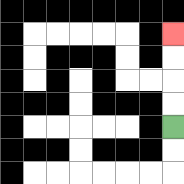{'start': '[7, 5]', 'end': '[7, 1]', 'path_directions': 'U,U,U,U', 'path_coordinates': '[[7, 5], [7, 4], [7, 3], [7, 2], [7, 1]]'}